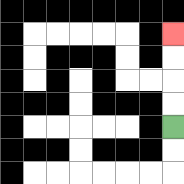{'start': '[7, 5]', 'end': '[7, 1]', 'path_directions': 'U,U,U,U', 'path_coordinates': '[[7, 5], [7, 4], [7, 3], [7, 2], [7, 1]]'}